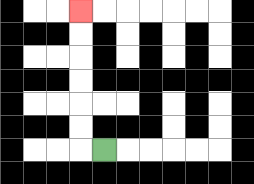{'start': '[4, 6]', 'end': '[3, 0]', 'path_directions': 'L,U,U,U,U,U,U', 'path_coordinates': '[[4, 6], [3, 6], [3, 5], [3, 4], [3, 3], [3, 2], [3, 1], [3, 0]]'}